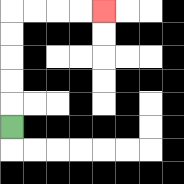{'start': '[0, 5]', 'end': '[4, 0]', 'path_directions': 'U,U,U,U,U,R,R,R,R', 'path_coordinates': '[[0, 5], [0, 4], [0, 3], [0, 2], [0, 1], [0, 0], [1, 0], [2, 0], [3, 0], [4, 0]]'}